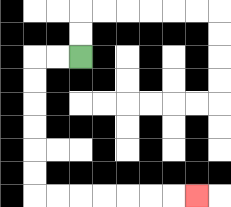{'start': '[3, 2]', 'end': '[8, 8]', 'path_directions': 'L,L,D,D,D,D,D,D,R,R,R,R,R,R,R', 'path_coordinates': '[[3, 2], [2, 2], [1, 2], [1, 3], [1, 4], [1, 5], [1, 6], [1, 7], [1, 8], [2, 8], [3, 8], [4, 8], [5, 8], [6, 8], [7, 8], [8, 8]]'}